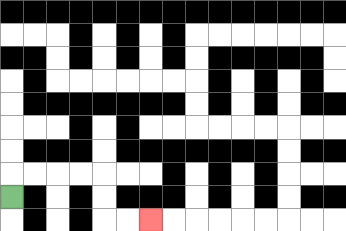{'start': '[0, 8]', 'end': '[6, 9]', 'path_directions': 'U,R,R,R,R,D,D,R,R', 'path_coordinates': '[[0, 8], [0, 7], [1, 7], [2, 7], [3, 7], [4, 7], [4, 8], [4, 9], [5, 9], [6, 9]]'}